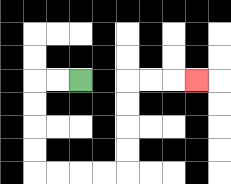{'start': '[3, 3]', 'end': '[8, 3]', 'path_directions': 'L,L,D,D,D,D,R,R,R,R,U,U,U,U,R,R,R', 'path_coordinates': '[[3, 3], [2, 3], [1, 3], [1, 4], [1, 5], [1, 6], [1, 7], [2, 7], [3, 7], [4, 7], [5, 7], [5, 6], [5, 5], [5, 4], [5, 3], [6, 3], [7, 3], [8, 3]]'}